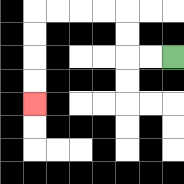{'start': '[7, 2]', 'end': '[1, 4]', 'path_directions': 'L,L,U,U,L,L,L,L,D,D,D,D', 'path_coordinates': '[[7, 2], [6, 2], [5, 2], [5, 1], [5, 0], [4, 0], [3, 0], [2, 0], [1, 0], [1, 1], [1, 2], [1, 3], [1, 4]]'}